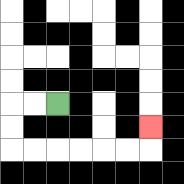{'start': '[2, 4]', 'end': '[6, 5]', 'path_directions': 'L,L,D,D,R,R,R,R,R,R,U', 'path_coordinates': '[[2, 4], [1, 4], [0, 4], [0, 5], [0, 6], [1, 6], [2, 6], [3, 6], [4, 6], [5, 6], [6, 6], [6, 5]]'}